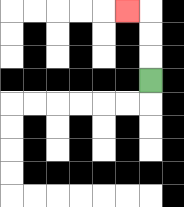{'start': '[6, 3]', 'end': '[5, 0]', 'path_directions': 'U,U,U,L', 'path_coordinates': '[[6, 3], [6, 2], [6, 1], [6, 0], [5, 0]]'}